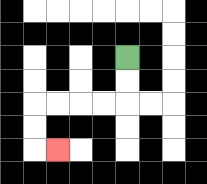{'start': '[5, 2]', 'end': '[2, 6]', 'path_directions': 'D,D,L,L,L,L,D,D,R', 'path_coordinates': '[[5, 2], [5, 3], [5, 4], [4, 4], [3, 4], [2, 4], [1, 4], [1, 5], [1, 6], [2, 6]]'}